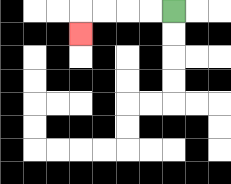{'start': '[7, 0]', 'end': '[3, 1]', 'path_directions': 'L,L,L,L,D', 'path_coordinates': '[[7, 0], [6, 0], [5, 0], [4, 0], [3, 0], [3, 1]]'}